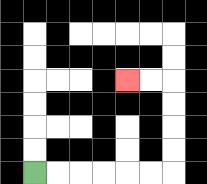{'start': '[1, 7]', 'end': '[5, 3]', 'path_directions': 'R,R,R,R,R,R,U,U,U,U,L,L', 'path_coordinates': '[[1, 7], [2, 7], [3, 7], [4, 7], [5, 7], [6, 7], [7, 7], [7, 6], [7, 5], [7, 4], [7, 3], [6, 3], [5, 3]]'}